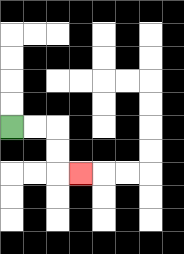{'start': '[0, 5]', 'end': '[3, 7]', 'path_directions': 'R,R,D,D,R', 'path_coordinates': '[[0, 5], [1, 5], [2, 5], [2, 6], [2, 7], [3, 7]]'}